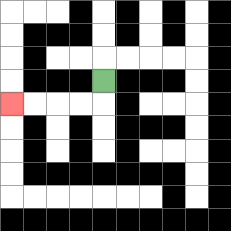{'start': '[4, 3]', 'end': '[0, 4]', 'path_directions': 'D,L,L,L,L', 'path_coordinates': '[[4, 3], [4, 4], [3, 4], [2, 4], [1, 4], [0, 4]]'}